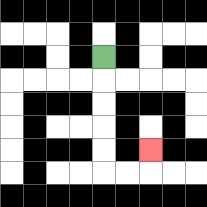{'start': '[4, 2]', 'end': '[6, 6]', 'path_directions': 'D,D,D,D,D,R,R,U', 'path_coordinates': '[[4, 2], [4, 3], [4, 4], [4, 5], [4, 6], [4, 7], [5, 7], [6, 7], [6, 6]]'}